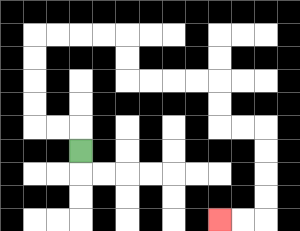{'start': '[3, 6]', 'end': '[9, 9]', 'path_directions': 'U,L,L,U,U,U,U,R,R,R,R,D,D,R,R,R,R,D,D,R,R,D,D,D,D,L,L', 'path_coordinates': '[[3, 6], [3, 5], [2, 5], [1, 5], [1, 4], [1, 3], [1, 2], [1, 1], [2, 1], [3, 1], [4, 1], [5, 1], [5, 2], [5, 3], [6, 3], [7, 3], [8, 3], [9, 3], [9, 4], [9, 5], [10, 5], [11, 5], [11, 6], [11, 7], [11, 8], [11, 9], [10, 9], [9, 9]]'}